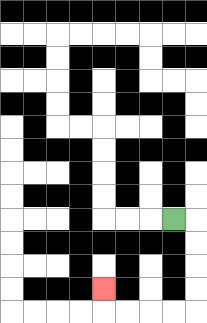{'start': '[7, 9]', 'end': '[4, 12]', 'path_directions': 'R,D,D,D,D,L,L,L,L,U', 'path_coordinates': '[[7, 9], [8, 9], [8, 10], [8, 11], [8, 12], [8, 13], [7, 13], [6, 13], [5, 13], [4, 13], [4, 12]]'}